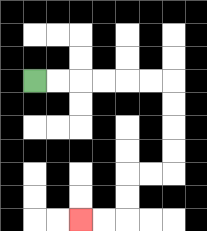{'start': '[1, 3]', 'end': '[3, 9]', 'path_directions': 'R,R,R,R,R,R,D,D,D,D,L,L,D,D,L,L', 'path_coordinates': '[[1, 3], [2, 3], [3, 3], [4, 3], [5, 3], [6, 3], [7, 3], [7, 4], [7, 5], [7, 6], [7, 7], [6, 7], [5, 7], [5, 8], [5, 9], [4, 9], [3, 9]]'}